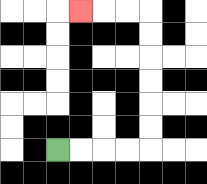{'start': '[2, 6]', 'end': '[3, 0]', 'path_directions': 'R,R,R,R,U,U,U,U,U,U,L,L,L', 'path_coordinates': '[[2, 6], [3, 6], [4, 6], [5, 6], [6, 6], [6, 5], [6, 4], [6, 3], [6, 2], [6, 1], [6, 0], [5, 0], [4, 0], [3, 0]]'}